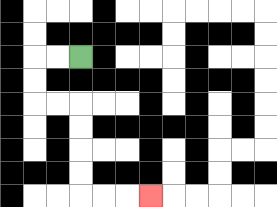{'start': '[3, 2]', 'end': '[6, 8]', 'path_directions': 'L,L,D,D,R,R,D,D,D,D,R,R,R', 'path_coordinates': '[[3, 2], [2, 2], [1, 2], [1, 3], [1, 4], [2, 4], [3, 4], [3, 5], [3, 6], [3, 7], [3, 8], [4, 8], [5, 8], [6, 8]]'}